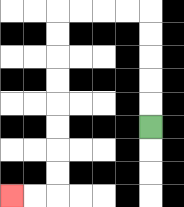{'start': '[6, 5]', 'end': '[0, 8]', 'path_directions': 'U,U,U,U,U,L,L,L,L,D,D,D,D,D,D,D,D,L,L', 'path_coordinates': '[[6, 5], [6, 4], [6, 3], [6, 2], [6, 1], [6, 0], [5, 0], [4, 0], [3, 0], [2, 0], [2, 1], [2, 2], [2, 3], [2, 4], [2, 5], [2, 6], [2, 7], [2, 8], [1, 8], [0, 8]]'}